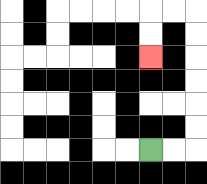{'start': '[6, 6]', 'end': '[6, 2]', 'path_directions': 'R,R,U,U,U,U,U,U,L,L,D,D', 'path_coordinates': '[[6, 6], [7, 6], [8, 6], [8, 5], [8, 4], [8, 3], [8, 2], [8, 1], [8, 0], [7, 0], [6, 0], [6, 1], [6, 2]]'}